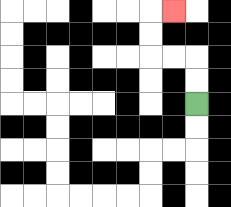{'start': '[8, 4]', 'end': '[7, 0]', 'path_directions': 'U,U,L,L,U,U,R', 'path_coordinates': '[[8, 4], [8, 3], [8, 2], [7, 2], [6, 2], [6, 1], [6, 0], [7, 0]]'}